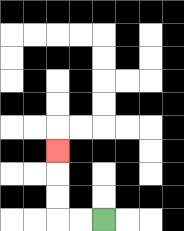{'start': '[4, 9]', 'end': '[2, 6]', 'path_directions': 'L,L,U,U,U', 'path_coordinates': '[[4, 9], [3, 9], [2, 9], [2, 8], [2, 7], [2, 6]]'}